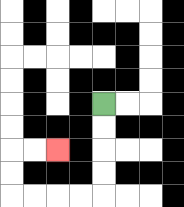{'start': '[4, 4]', 'end': '[2, 6]', 'path_directions': 'D,D,D,D,L,L,L,L,U,U,R,R', 'path_coordinates': '[[4, 4], [4, 5], [4, 6], [4, 7], [4, 8], [3, 8], [2, 8], [1, 8], [0, 8], [0, 7], [0, 6], [1, 6], [2, 6]]'}